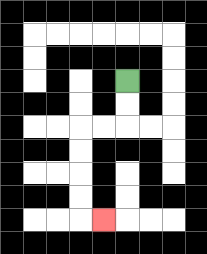{'start': '[5, 3]', 'end': '[4, 9]', 'path_directions': 'D,D,L,L,D,D,D,D,R', 'path_coordinates': '[[5, 3], [5, 4], [5, 5], [4, 5], [3, 5], [3, 6], [3, 7], [3, 8], [3, 9], [4, 9]]'}